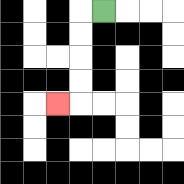{'start': '[4, 0]', 'end': '[2, 4]', 'path_directions': 'L,D,D,D,D,L', 'path_coordinates': '[[4, 0], [3, 0], [3, 1], [3, 2], [3, 3], [3, 4], [2, 4]]'}